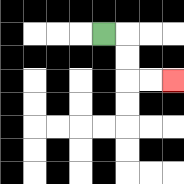{'start': '[4, 1]', 'end': '[7, 3]', 'path_directions': 'R,D,D,R,R', 'path_coordinates': '[[4, 1], [5, 1], [5, 2], [5, 3], [6, 3], [7, 3]]'}